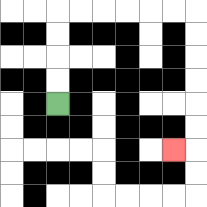{'start': '[2, 4]', 'end': '[7, 6]', 'path_directions': 'U,U,U,U,R,R,R,R,R,R,D,D,D,D,D,D,L', 'path_coordinates': '[[2, 4], [2, 3], [2, 2], [2, 1], [2, 0], [3, 0], [4, 0], [5, 0], [6, 0], [7, 0], [8, 0], [8, 1], [8, 2], [8, 3], [8, 4], [8, 5], [8, 6], [7, 6]]'}